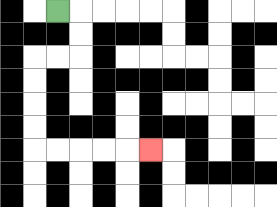{'start': '[2, 0]', 'end': '[6, 6]', 'path_directions': 'R,D,D,L,L,D,D,D,D,R,R,R,R,R', 'path_coordinates': '[[2, 0], [3, 0], [3, 1], [3, 2], [2, 2], [1, 2], [1, 3], [1, 4], [1, 5], [1, 6], [2, 6], [3, 6], [4, 6], [5, 6], [6, 6]]'}